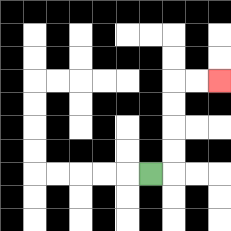{'start': '[6, 7]', 'end': '[9, 3]', 'path_directions': 'R,U,U,U,U,R,R', 'path_coordinates': '[[6, 7], [7, 7], [7, 6], [7, 5], [7, 4], [7, 3], [8, 3], [9, 3]]'}